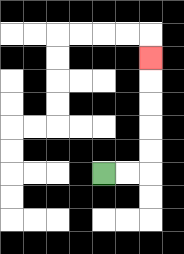{'start': '[4, 7]', 'end': '[6, 2]', 'path_directions': 'R,R,U,U,U,U,U', 'path_coordinates': '[[4, 7], [5, 7], [6, 7], [6, 6], [6, 5], [6, 4], [6, 3], [6, 2]]'}